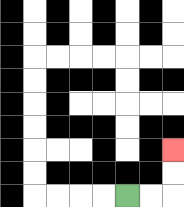{'start': '[5, 8]', 'end': '[7, 6]', 'path_directions': 'R,R,U,U', 'path_coordinates': '[[5, 8], [6, 8], [7, 8], [7, 7], [7, 6]]'}